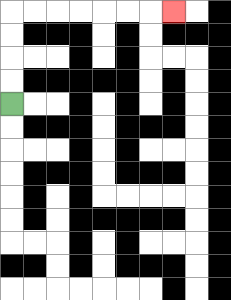{'start': '[0, 4]', 'end': '[7, 0]', 'path_directions': 'U,U,U,U,R,R,R,R,R,R,R', 'path_coordinates': '[[0, 4], [0, 3], [0, 2], [0, 1], [0, 0], [1, 0], [2, 0], [3, 0], [4, 0], [5, 0], [6, 0], [7, 0]]'}